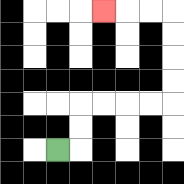{'start': '[2, 6]', 'end': '[4, 0]', 'path_directions': 'R,U,U,R,R,R,R,U,U,U,U,L,L,L', 'path_coordinates': '[[2, 6], [3, 6], [3, 5], [3, 4], [4, 4], [5, 4], [6, 4], [7, 4], [7, 3], [7, 2], [7, 1], [7, 0], [6, 0], [5, 0], [4, 0]]'}